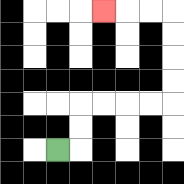{'start': '[2, 6]', 'end': '[4, 0]', 'path_directions': 'R,U,U,R,R,R,R,U,U,U,U,L,L,L', 'path_coordinates': '[[2, 6], [3, 6], [3, 5], [3, 4], [4, 4], [5, 4], [6, 4], [7, 4], [7, 3], [7, 2], [7, 1], [7, 0], [6, 0], [5, 0], [4, 0]]'}